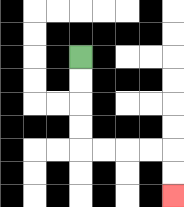{'start': '[3, 2]', 'end': '[7, 8]', 'path_directions': 'D,D,D,D,R,R,R,R,D,D', 'path_coordinates': '[[3, 2], [3, 3], [3, 4], [3, 5], [3, 6], [4, 6], [5, 6], [6, 6], [7, 6], [7, 7], [7, 8]]'}